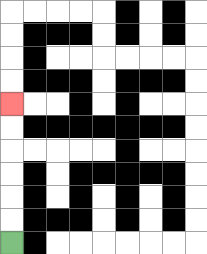{'start': '[0, 10]', 'end': '[0, 4]', 'path_directions': 'U,U,U,U,U,U', 'path_coordinates': '[[0, 10], [0, 9], [0, 8], [0, 7], [0, 6], [0, 5], [0, 4]]'}